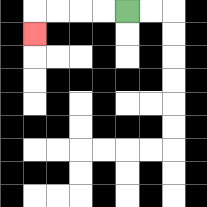{'start': '[5, 0]', 'end': '[1, 1]', 'path_directions': 'L,L,L,L,D', 'path_coordinates': '[[5, 0], [4, 0], [3, 0], [2, 0], [1, 0], [1, 1]]'}